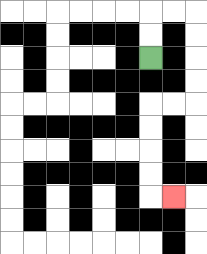{'start': '[6, 2]', 'end': '[7, 8]', 'path_directions': 'U,U,R,R,D,D,D,D,L,L,D,D,D,D,R', 'path_coordinates': '[[6, 2], [6, 1], [6, 0], [7, 0], [8, 0], [8, 1], [8, 2], [8, 3], [8, 4], [7, 4], [6, 4], [6, 5], [6, 6], [6, 7], [6, 8], [7, 8]]'}